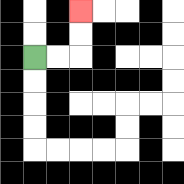{'start': '[1, 2]', 'end': '[3, 0]', 'path_directions': 'R,R,U,U', 'path_coordinates': '[[1, 2], [2, 2], [3, 2], [3, 1], [3, 0]]'}